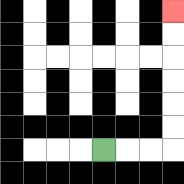{'start': '[4, 6]', 'end': '[7, 0]', 'path_directions': 'R,R,R,U,U,U,U,U,U', 'path_coordinates': '[[4, 6], [5, 6], [6, 6], [7, 6], [7, 5], [7, 4], [7, 3], [7, 2], [7, 1], [7, 0]]'}